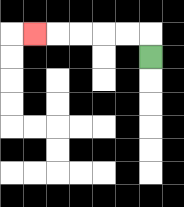{'start': '[6, 2]', 'end': '[1, 1]', 'path_directions': 'U,L,L,L,L,L', 'path_coordinates': '[[6, 2], [6, 1], [5, 1], [4, 1], [3, 1], [2, 1], [1, 1]]'}